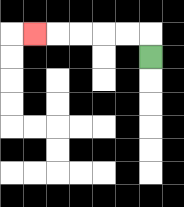{'start': '[6, 2]', 'end': '[1, 1]', 'path_directions': 'U,L,L,L,L,L', 'path_coordinates': '[[6, 2], [6, 1], [5, 1], [4, 1], [3, 1], [2, 1], [1, 1]]'}